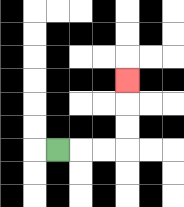{'start': '[2, 6]', 'end': '[5, 3]', 'path_directions': 'R,R,R,U,U,U', 'path_coordinates': '[[2, 6], [3, 6], [4, 6], [5, 6], [5, 5], [5, 4], [5, 3]]'}